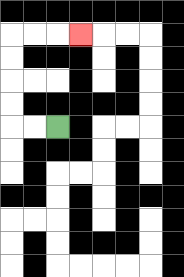{'start': '[2, 5]', 'end': '[3, 1]', 'path_directions': 'L,L,U,U,U,U,R,R,R', 'path_coordinates': '[[2, 5], [1, 5], [0, 5], [0, 4], [0, 3], [0, 2], [0, 1], [1, 1], [2, 1], [3, 1]]'}